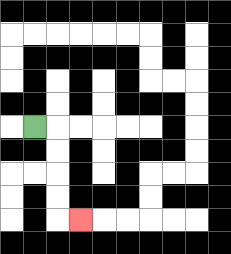{'start': '[1, 5]', 'end': '[3, 9]', 'path_directions': 'R,D,D,D,D,R', 'path_coordinates': '[[1, 5], [2, 5], [2, 6], [2, 7], [2, 8], [2, 9], [3, 9]]'}